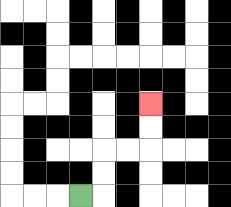{'start': '[3, 8]', 'end': '[6, 4]', 'path_directions': 'R,U,U,R,R,U,U', 'path_coordinates': '[[3, 8], [4, 8], [4, 7], [4, 6], [5, 6], [6, 6], [6, 5], [6, 4]]'}